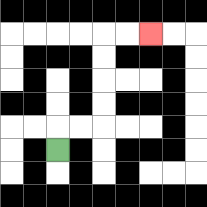{'start': '[2, 6]', 'end': '[6, 1]', 'path_directions': 'U,R,R,U,U,U,U,R,R', 'path_coordinates': '[[2, 6], [2, 5], [3, 5], [4, 5], [4, 4], [4, 3], [4, 2], [4, 1], [5, 1], [6, 1]]'}